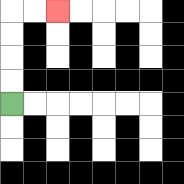{'start': '[0, 4]', 'end': '[2, 0]', 'path_directions': 'U,U,U,U,R,R', 'path_coordinates': '[[0, 4], [0, 3], [0, 2], [0, 1], [0, 0], [1, 0], [2, 0]]'}